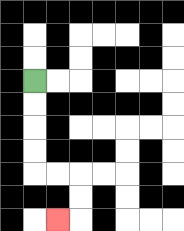{'start': '[1, 3]', 'end': '[2, 9]', 'path_directions': 'D,D,D,D,R,R,D,D,L', 'path_coordinates': '[[1, 3], [1, 4], [1, 5], [1, 6], [1, 7], [2, 7], [3, 7], [3, 8], [3, 9], [2, 9]]'}